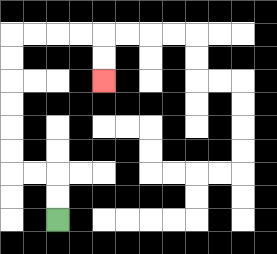{'start': '[2, 9]', 'end': '[4, 3]', 'path_directions': 'U,U,L,L,U,U,U,U,U,U,R,R,R,R,D,D', 'path_coordinates': '[[2, 9], [2, 8], [2, 7], [1, 7], [0, 7], [0, 6], [0, 5], [0, 4], [0, 3], [0, 2], [0, 1], [1, 1], [2, 1], [3, 1], [4, 1], [4, 2], [4, 3]]'}